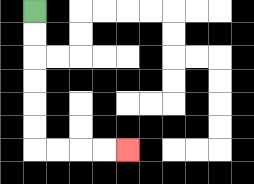{'start': '[1, 0]', 'end': '[5, 6]', 'path_directions': 'D,D,D,D,D,D,R,R,R,R', 'path_coordinates': '[[1, 0], [1, 1], [1, 2], [1, 3], [1, 4], [1, 5], [1, 6], [2, 6], [3, 6], [4, 6], [5, 6]]'}